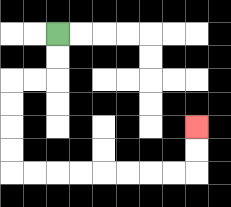{'start': '[2, 1]', 'end': '[8, 5]', 'path_directions': 'D,D,L,L,D,D,D,D,R,R,R,R,R,R,R,R,U,U', 'path_coordinates': '[[2, 1], [2, 2], [2, 3], [1, 3], [0, 3], [0, 4], [0, 5], [0, 6], [0, 7], [1, 7], [2, 7], [3, 7], [4, 7], [5, 7], [6, 7], [7, 7], [8, 7], [8, 6], [8, 5]]'}